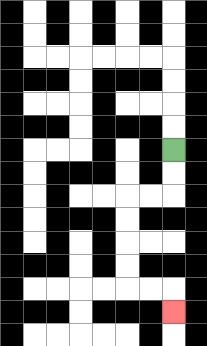{'start': '[7, 6]', 'end': '[7, 13]', 'path_directions': 'D,D,L,L,D,D,D,D,R,R,D', 'path_coordinates': '[[7, 6], [7, 7], [7, 8], [6, 8], [5, 8], [5, 9], [5, 10], [5, 11], [5, 12], [6, 12], [7, 12], [7, 13]]'}